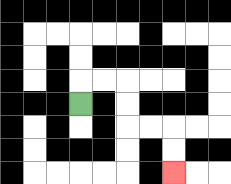{'start': '[3, 4]', 'end': '[7, 7]', 'path_directions': 'U,R,R,D,D,R,R,D,D', 'path_coordinates': '[[3, 4], [3, 3], [4, 3], [5, 3], [5, 4], [5, 5], [6, 5], [7, 5], [7, 6], [7, 7]]'}